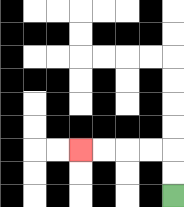{'start': '[7, 8]', 'end': '[3, 6]', 'path_directions': 'U,U,L,L,L,L', 'path_coordinates': '[[7, 8], [7, 7], [7, 6], [6, 6], [5, 6], [4, 6], [3, 6]]'}